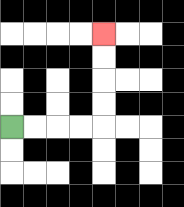{'start': '[0, 5]', 'end': '[4, 1]', 'path_directions': 'R,R,R,R,U,U,U,U', 'path_coordinates': '[[0, 5], [1, 5], [2, 5], [3, 5], [4, 5], [4, 4], [4, 3], [4, 2], [4, 1]]'}